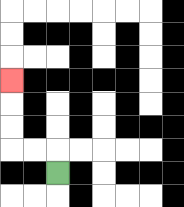{'start': '[2, 7]', 'end': '[0, 3]', 'path_directions': 'U,L,L,U,U,U', 'path_coordinates': '[[2, 7], [2, 6], [1, 6], [0, 6], [0, 5], [0, 4], [0, 3]]'}